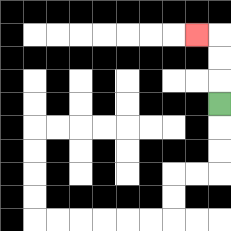{'start': '[9, 4]', 'end': '[8, 1]', 'path_directions': 'U,U,U,L', 'path_coordinates': '[[9, 4], [9, 3], [9, 2], [9, 1], [8, 1]]'}